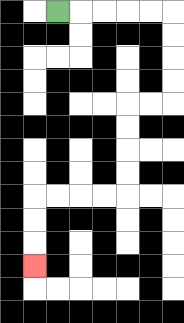{'start': '[2, 0]', 'end': '[1, 11]', 'path_directions': 'R,R,R,R,R,D,D,D,D,L,L,D,D,D,D,L,L,L,L,D,D,D', 'path_coordinates': '[[2, 0], [3, 0], [4, 0], [5, 0], [6, 0], [7, 0], [7, 1], [7, 2], [7, 3], [7, 4], [6, 4], [5, 4], [5, 5], [5, 6], [5, 7], [5, 8], [4, 8], [3, 8], [2, 8], [1, 8], [1, 9], [1, 10], [1, 11]]'}